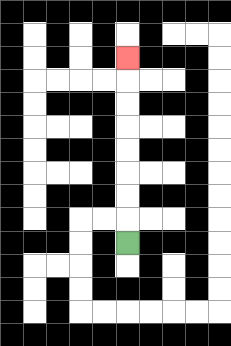{'start': '[5, 10]', 'end': '[5, 2]', 'path_directions': 'U,U,U,U,U,U,U,U', 'path_coordinates': '[[5, 10], [5, 9], [5, 8], [5, 7], [5, 6], [5, 5], [5, 4], [5, 3], [5, 2]]'}